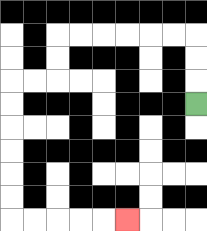{'start': '[8, 4]', 'end': '[5, 9]', 'path_directions': 'U,U,U,L,L,L,L,L,L,D,D,L,L,D,D,D,D,D,D,R,R,R,R,R', 'path_coordinates': '[[8, 4], [8, 3], [8, 2], [8, 1], [7, 1], [6, 1], [5, 1], [4, 1], [3, 1], [2, 1], [2, 2], [2, 3], [1, 3], [0, 3], [0, 4], [0, 5], [0, 6], [0, 7], [0, 8], [0, 9], [1, 9], [2, 9], [3, 9], [4, 9], [5, 9]]'}